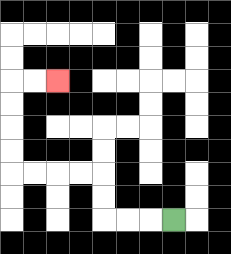{'start': '[7, 9]', 'end': '[2, 3]', 'path_directions': 'L,L,L,U,U,L,L,L,L,U,U,U,U,R,R', 'path_coordinates': '[[7, 9], [6, 9], [5, 9], [4, 9], [4, 8], [4, 7], [3, 7], [2, 7], [1, 7], [0, 7], [0, 6], [0, 5], [0, 4], [0, 3], [1, 3], [2, 3]]'}